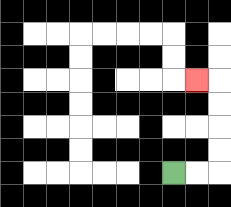{'start': '[7, 7]', 'end': '[8, 3]', 'path_directions': 'R,R,U,U,U,U,L', 'path_coordinates': '[[7, 7], [8, 7], [9, 7], [9, 6], [9, 5], [9, 4], [9, 3], [8, 3]]'}